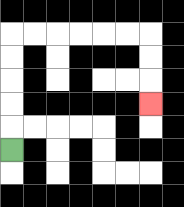{'start': '[0, 6]', 'end': '[6, 4]', 'path_directions': 'U,U,U,U,U,R,R,R,R,R,R,D,D,D', 'path_coordinates': '[[0, 6], [0, 5], [0, 4], [0, 3], [0, 2], [0, 1], [1, 1], [2, 1], [3, 1], [4, 1], [5, 1], [6, 1], [6, 2], [6, 3], [6, 4]]'}